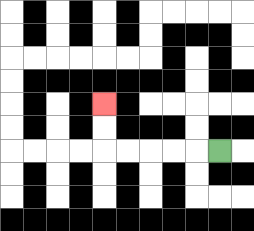{'start': '[9, 6]', 'end': '[4, 4]', 'path_directions': 'L,L,L,L,L,U,U', 'path_coordinates': '[[9, 6], [8, 6], [7, 6], [6, 6], [5, 6], [4, 6], [4, 5], [4, 4]]'}